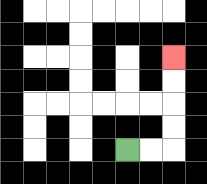{'start': '[5, 6]', 'end': '[7, 2]', 'path_directions': 'R,R,U,U,U,U', 'path_coordinates': '[[5, 6], [6, 6], [7, 6], [7, 5], [7, 4], [7, 3], [7, 2]]'}